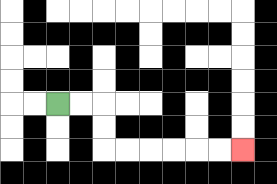{'start': '[2, 4]', 'end': '[10, 6]', 'path_directions': 'R,R,D,D,R,R,R,R,R,R', 'path_coordinates': '[[2, 4], [3, 4], [4, 4], [4, 5], [4, 6], [5, 6], [6, 6], [7, 6], [8, 6], [9, 6], [10, 6]]'}